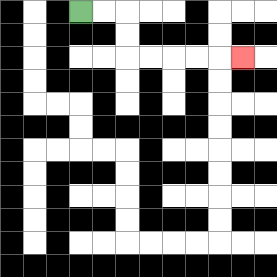{'start': '[3, 0]', 'end': '[10, 2]', 'path_directions': 'R,R,D,D,R,R,R,R,R', 'path_coordinates': '[[3, 0], [4, 0], [5, 0], [5, 1], [5, 2], [6, 2], [7, 2], [8, 2], [9, 2], [10, 2]]'}